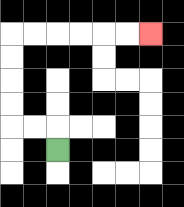{'start': '[2, 6]', 'end': '[6, 1]', 'path_directions': 'U,L,L,U,U,U,U,R,R,R,R,R,R', 'path_coordinates': '[[2, 6], [2, 5], [1, 5], [0, 5], [0, 4], [0, 3], [0, 2], [0, 1], [1, 1], [2, 1], [3, 1], [4, 1], [5, 1], [6, 1]]'}